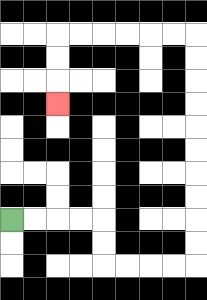{'start': '[0, 9]', 'end': '[2, 4]', 'path_directions': 'R,R,R,R,D,D,R,R,R,R,U,U,U,U,U,U,U,U,U,U,L,L,L,L,L,L,D,D,D', 'path_coordinates': '[[0, 9], [1, 9], [2, 9], [3, 9], [4, 9], [4, 10], [4, 11], [5, 11], [6, 11], [7, 11], [8, 11], [8, 10], [8, 9], [8, 8], [8, 7], [8, 6], [8, 5], [8, 4], [8, 3], [8, 2], [8, 1], [7, 1], [6, 1], [5, 1], [4, 1], [3, 1], [2, 1], [2, 2], [2, 3], [2, 4]]'}